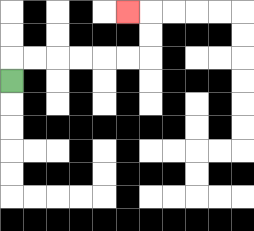{'start': '[0, 3]', 'end': '[5, 0]', 'path_directions': 'U,R,R,R,R,R,R,U,U,L', 'path_coordinates': '[[0, 3], [0, 2], [1, 2], [2, 2], [3, 2], [4, 2], [5, 2], [6, 2], [6, 1], [6, 0], [5, 0]]'}